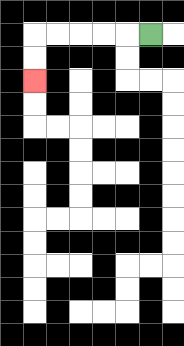{'start': '[6, 1]', 'end': '[1, 3]', 'path_directions': 'L,L,L,L,L,D,D', 'path_coordinates': '[[6, 1], [5, 1], [4, 1], [3, 1], [2, 1], [1, 1], [1, 2], [1, 3]]'}